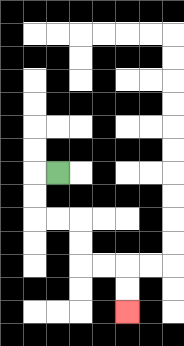{'start': '[2, 7]', 'end': '[5, 13]', 'path_directions': 'L,D,D,R,R,D,D,R,R,D,D', 'path_coordinates': '[[2, 7], [1, 7], [1, 8], [1, 9], [2, 9], [3, 9], [3, 10], [3, 11], [4, 11], [5, 11], [5, 12], [5, 13]]'}